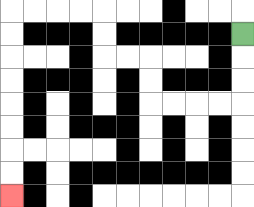{'start': '[10, 1]', 'end': '[0, 8]', 'path_directions': 'D,D,D,L,L,L,L,U,U,L,L,U,U,L,L,L,L,D,D,D,D,D,D,D,D', 'path_coordinates': '[[10, 1], [10, 2], [10, 3], [10, 4], [9, 4], [8, 4], [7, 4], [6, 4], [6, 3], [6, 2], [5, 2], [4, 2], [4, 1], [4, 0], [3, 0], [2, 0], [1, 0], [0, 0], [0, 1], [0, 2], [0, 3], [0, 4], [0, 5], [0, 6], [0, 7], [0, 8]]'}